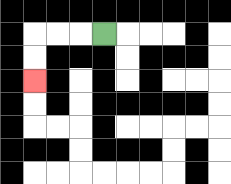{'start': '[4, 1]', 'end': '[1, 3]', 'path_directions': 'L,L,L,D,D', 'path_coordinates': '[[4, 1], [3, 1], [2, 1], [1, 1], [1, 2], [1, 3]]'}